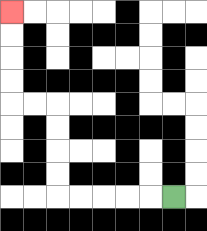{'start': '[7, 8]', 'end': '[0, 0]', 'path_directions': 'L,L,L,L,L,U,U,U,U,L,L,U,U,U,U', 'path_coordinates': '[[7, 8], [6, 8], [5, 8], [4, 8], [3, 8], [2, 8], [2, 7], [2, 6], [2, 5], [2, 4], [1, 4], [0, 4], [0, 3], [0, 2], [0, 1], [0, 0]]'}